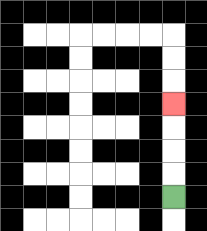{'start': '[7, 8]', 'end': '[7, 4]', 'path_directions': 'U,U,U,U', 'path_coordinates': '[[7, 8], [7, 7], [7, 6], [7, 5], [7, 4]]'}